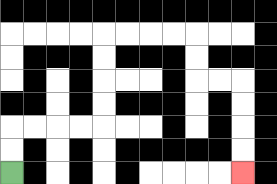{'start': '[0, 7]', 'end': '[10, 7]', 'path_directions': 'U,U,R,R,R,R,U,U,U,U,R,R,R,R,D,D,R,R,D,D,D,D', 'path_coordinates': '[[0, 7], [0, 6], [0, 5], [1, 5], [2, 5], [3, 5], [4, 5], [4, 4], [4, 3], [4, 2], [4, 1], [5, 1], [6, 1], [7, 1], [8, 1], [8, 2], [8, 3], [9, 3], [10, 3], [10, 4], [10, 5], [10, 6], [10, 7]]'}